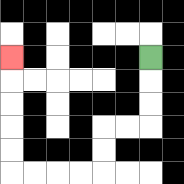{'start': '[6, 2]', 'end': '[0, 2]', 'path_directions': 'D,D,D,L,L,D,D,L,L,L,L,U,U,U,U,U', 'path_coordinates': '[[6, 2], [6, 3], [6, 4], [6, 5], [5, 5], [4, 5], [4, 6], [4, 7], [3, 7], [2, 7], [1, 7], [0, 7], [0, 6], [0, 5], [0, 4], [0, 3], [0, 2]]'}